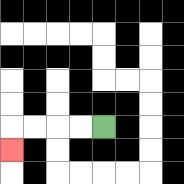{'start': '[4, 5]', 'end': '[0, 6]', 'path_directions': 'L,L,L,L,D', 'path_coordinates': '[[4, 5], [3, 5], [2, 5], [1, 5], [0, 5], [0, 6]]'}